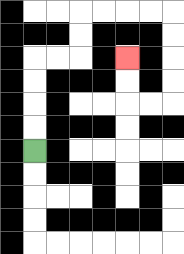{'start': '[1, 6]', 'end': '[5, 2]', 'path_directions': 'U,U,U,U,R,R,U,U,R,R,R,R,D,D,D,D,L,L,U,U', 'path_coordinates': '[[1, 6], [1, 5], [1, 4], [1, 3], [1, 2], [2, 2], [3, 2], [3, 1], [3, 0], [4, 0], [5, 0], [6, 0], [7, 0], [7, 1], [7, 2], [7, 3], [7, 4], [6, 4], [5, 4], [5, 3], [5, 2]]'}